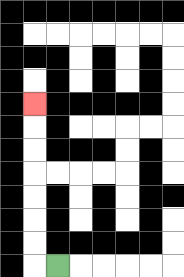{'start': '[2, 11]', 'end': '[1, 4]', 'path_directions': 'L,U,U,U,U,U,U,U', 'path_coordinates': '[[2, 11], [1, 11], [1, 10], [1, 9], [1, 8], [1, 7], [1, 6], [1, 5], [1, 4]]'}